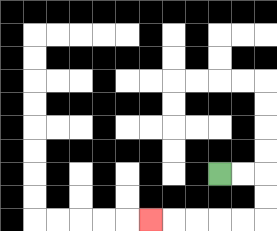{'start': '[9, 7]', 'end': '[6, 9]', 'path_directions': 'R,R,D,D,L,L,L,L,L', 'path_coordinates': '[[9, 7], [10, 7], [11, 7], [11, 8], [11, 9], [10, 9], [9, 9], [8, 9], [7, 9], [6, 9]]'}